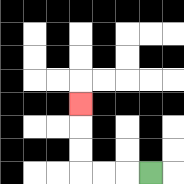{'start': '[6, 7]', 'end': '[3, 4]', 'path_directions': 'L,L,L,U,U,U', 'path_coordinates': '[[6, 7], [5, 7], [4, 7], [3, 7], [3, 6], [3, 5], [3, 4]]'}